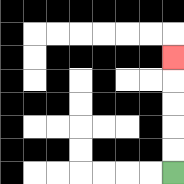{'start': '[7, 7]', 'end': '[7, 2]', 'path_directions': 'U,U,U,U,U', 'path_coordinates': '[[7, 7], [7, 6], [7, 5], [7, 4], [7, 3], [7, 2]]'}